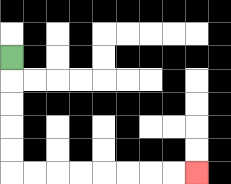{'start': '[0, 2]', 'end': '[8, 7]', 'path_directions': 'D,D,D,D,D,R,R,R,R,R,R,R,R', 'path_coordinates': '[[0, 2], [0, 3], [0, 4], [0, 5], [0, 6], [0, 7], [1, 7], [2, 7], [3, 7], [4, 7], [5, 7], [6, 7], [7, 7], [8, 7]]'}